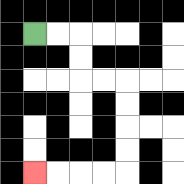{'start': '[1, 1]', 'end': '[1, 7]', 'path_directions': 'R,R,D,D,R,R,D,D,D,D,L,L,L,L', 'path_coordinates': '[[1, 1], [2, 1], [3, 1], [3, 2], [3, 3], [4, 3], [5, 3], [5, 4], [5, 5], [5, 6], [5, 7], [4, 7], [3, 7], [2, 7], [1, 7]]'}